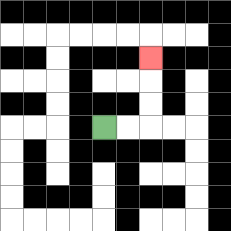{'start': '[4, 5]', 'end': '[6, 2]', 'path_directions': 'R,R,U,U,U', 'path_coordinates': '[[4, 5], [5, 5], [6, 5], [6, 4], [6, 3], [6, 2]]'}